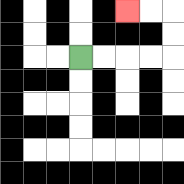{'start': '[3, 2]', 'end': '[5, 0]', 'path_directions': 'R,R,R,R,U,U,L,L', 'path_coordinates': '[[3, 2], [4, 2], [5, 2], [6, 2], [7, 2], [7, 1], [7, 0], [6, 0], [5, 0]]'}